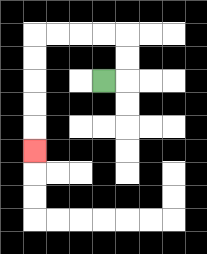{'start': '[4, 3]', 'end': '[1, 6]', 'path_directions': 'R,U,U,L,L,L,L,D,D,D,D,D', 'path_coordinates': '[[4, 3], [5, 3], [5, 2], [5, 1], [4, 1], [3, 1], [2, 1], [1, 1], [1, 2], [1, 3], [1, 4], [1, 5], [1, 6]]'}